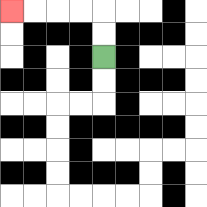{'start': '[4, 2]', 'end': '[0, 0]', 'path_directions': 'U,U,L,L,L,L', 'path_coordinates': '[[4, 2], [4, 1], [4, 0], [3, 0], [2, 0], [1, 0], [0, 0]]'}